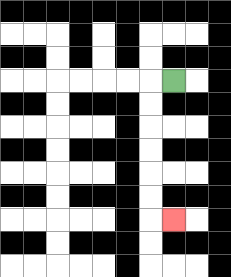{'start': '[7, 3]', 'end': '[7, 9]', 'path_directions': 'L,D,D,D,D,D,D,R', 'path_coordinates': '[[7, 3], [6, 3], [6, 4], [6, 5], [6, 6], [6, 7], [6, 8], [6, 9], [7, 9]]'}